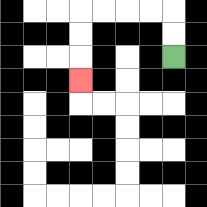{'start': '[7, 2]', 'end': '[3, 3]', 'path_directions': 'U,U,L,L,L,L,D,D,D', 'path_coordinates': '[[7, 2], [7, 1], [7, 0], [6, 0], [5, 0], [4, 0], [3, 0], [3, 1], [3, 2], [3, 3]]'}